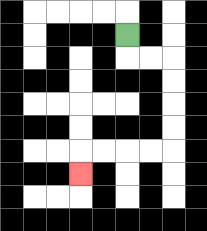{'start': '[5, 1]', 'end': '[3, 7]', 'path_directions': 'D,R,R,D,D,D,D,L,L,L,L,D', 'path_coordinates': '[[5, 1], [5, 2], [6, 2], [7, 2], [7, 3], [7, 4], [7, 5], [7, 6], [6, 6], [5, 6], [4, 6], [3, 6], [3, 7]]'}